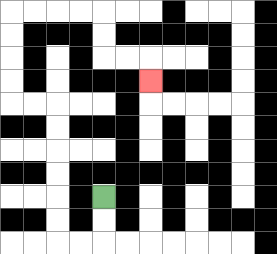{'start': '[4, 8]', 'end': '[6, 3]', 'path_directions': 'D,D,L,L,U,U,U,U,U,U,L,L,U,U,U,U,R,R,R,R,D,D,R,R,D', 'path_coordinates': '[[4, 8], [4, 9], [4, 10], [3, 10], [2, 10], [2, 9], [2, 8], [2, 7], [2, 6], [2, 5], [2, 4], [1, 4], [0, 4], [0, 3], [0, 2], [0, 1], [0, 0], [1, 0], [2, 0], [3, 0], [4, 0], [4, 1], [4, 2], [5, 2], [6, 2], [6, 3]]'}